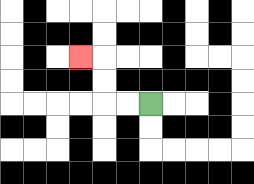{'start': '[6, 4]', 'end': '[3, 2]', 'path_directions': 'L,L,U,U,L', 'path_coordinates': '[[6, 4], [5, 4], [4, 4], [4, 3], [4, 2], [3, 2]]'}